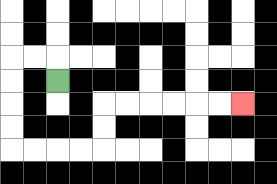{'start': '[2, 3]', 'end': '[10, 4]', 'path_directions': 'U,L,L,D,D,D,D,R,R,R,R,U,U,R,R,R,R,R,R', 'path_coordinates': '[[2, 3], [2, 2], [1, 2], [0, 2], [0, 3], [0, 4], [0, 5], [0, 6], [1, 6], [2, 6], [3, 6], [4, 6], [4, 5], [4, 4], [5, 4], [6, 4], [7, 4], [8, 4], [9, 4], [10, 4]]'}